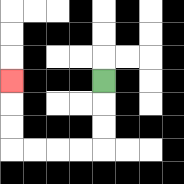{'start': '[4, 3]', 'end': '[0, 3]', 'path_directions': 'D,D,D,L,L,L,L,U,U,U', 'path_coordinates': '[[4, 3], [4, 4], [4, 5], [4, 6], [3, 6], [2, 6], [1, 6], [0, 6], [0, 5], [0, 4], [0, 3]]'}